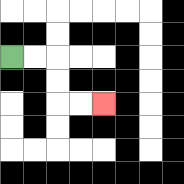{'start': '[0, 2]', 'end': '[4, 4]', 'path_directions': 'R,R,D,D,R,R', 'path_coordinates': '[[0, 2], [1, 2], [2, 2], [2, 3], [2, 4], [3, 4], [4, 4]]'}